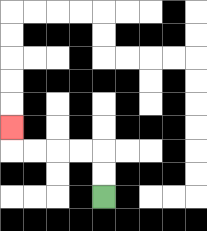{'start': '[4, 8]', 'end': '[0, 5]', 'path_directions': 'U,U,L,L,L,L,U', 'path_coordinates': '[[4, 8], [4, 7], [4, 6], [3, 6], [2, 6], [1, 6], [0, 6], [0, 5]]'}